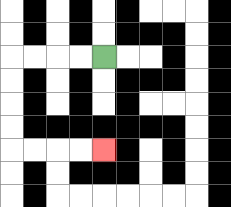{'start': '[4, 2]', 'end': '[4, 6]', 'path_directions': 'L,L,L,L,D,D,D,D,R,R,R,R', 'path_coordinates': '[[4, 2], [3, 2], [2, 2], [1, 2], [0, 2], [0, 3], [0, 4], [0, 5], [0, 6], [1, 6], [2, 6], [3, 6], [4, 6]]'}